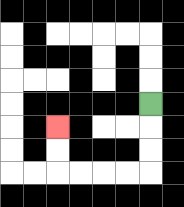{'start': '[6, 4]', 'end': '[2, 5]', 'path_directions': 'D,D,D,L,L,L,L,U,U', 'path_coordinates': '[[6, 4], [6, 5], [6, 6], [6, 7], [5, 7], [4, 7], [3, 7], [2, 7], [2, 6], [2, 5]]'}